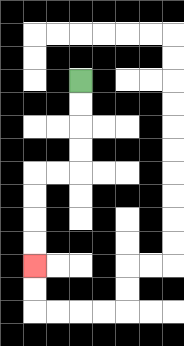{'start': '[3, 3]', 'end': '[1, 11]', 'path_directions': 'D,D,D,D,L,L,D,D,D,D', 'path_coordinates': '[[3, 3], [3, 4], [3, 5], [3, 6], [3, 7], [2, 7], [1, 7], [1, 8], [1, 9], [1, 10], [1, 11]]'}